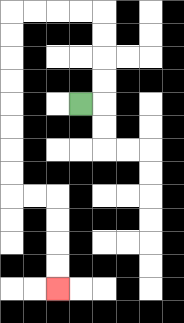{'start': '[3, 4]', 'end': '[2, 12]', 'path_directions': 'R,U,U,U,U,L,L,L,L,D,D,D,D,D,D,D,D,R,R,D,D,D,D', 'path_coordinates': '[[3, 4], [4, 4], [4, 3], [4, 2], [4, 1], [4, 0], [3, 0], [2, 0], [1, 0], [0, 0], [0, 1], [0, 2], [0, 3], [0, 4], [0, 5], [0, 6], [0, 7], [0, 8], [1, 8], [2, 8], [2, 9], [2, 10], [2, 11], [2, 12]]'}